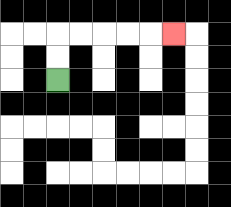{'start': '[2, 3]', 'end': '[7, 1]', 'path_directions': 'U,U,R,R,R,R,R', 'path_coordinates': '[[2, 3], [2, 2], [2, 1], [3, 1], [4, 1], [5, 1], [6, 1], [7, 1]]'}